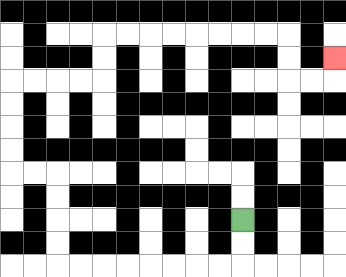{'start': '[10, 9]', 'end': '[14, 2]', 'path_directions': 'D,D,L,L,L,L,L,L,L,L,U,U,U,U,L,L,U,U,U,U,R,R,R,R,U,U,R,R,R,R,R,R,R,R,D,D,R,R,U', 'path_coordinates': '[[10, 9], [10, 10], [10, 11], [9, 11], [8, 11], [7, 11], [6, 11], [5, 11], [4, 11], [3, 11], [2, 11], [2, 10], [2, 9], [2, 8], [2, 7], [1, 7], [0, 7], [0, 6], [0, 5], [0, 4], [0, 3], [1, 3], [2, 3], [3, 3], [4, 3], [4, 2], [4, 1], [5, 1], [6, 1], [7, 1], [8, 1], [9, 1], [10, 1], [11, 1], [12, 1], [12, 2], [12, 3], [13, 3], [14, 3], [14, 2]]'}